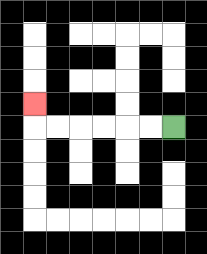{'start': '[7, 5]', 'end': '[1, 4]', 'path_directions': 'L,L,L,L,L,L,U', 'path_coordinates': '[[7, 5], [6, 5], [5, 5], [4, 5], [3, 5], [2, 5], [1, 5], [1, 4]]'}